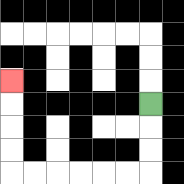{'start': '[6, 4]', 'end': '[0, 3]', 'path_directions': 'D,D,D,L,L,L,L,L,L,U,U,U,U', 'path_coordinates': '[[6, 4], [6, 5], [6, 6], [6, 7], [5, 7], [4, 7], [3, 7], [2, 7], [1, 7], [0, 7], [0, 6], [0, 5], [0, 4], [0, 3]]'}